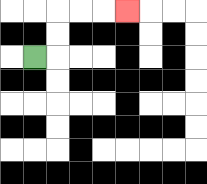{'start': '[1, 2]', 'end': '[5, 0]', 'path_directions': 'R,U,U,R,R,R', 'path_coordinates': '[[1, 2], [2, 2], [2, 1], [2, 0], [3, 0], [4, 0], [5, 0]]'}